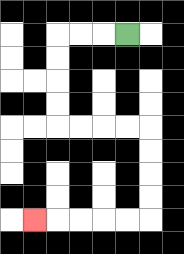{'start': '[5, 1]', 'end': '[1, 9]', 'path_directions': 'L,L,L,D,D,D,D,R,R,R,R,D,D,D,D,L,L,L,L,L', 'path_coordinates': '[[5, 1], [4, 1], [3, 1], [2, 1], [2, 2], [2, 3], [2, 4], [2, 5], [3, 5], [4, 5], [5, 5], [6, 5], [6, 6], [6, 7], [6, 8], [6, 9], [5, 9], [4, 9], [3, 9], [2, 9], [1, 9]]'}